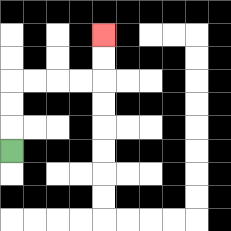{'start': '[0, 6]', 'end': '[4, 1]', 'path_directions': 'U,U,U,R,R,R,R,U,U', 'path_coordinates': '[[0, 6], [0, 5], [0, 4], [0, 3], [1, 3], [2, 3], [3, 3], [4, 3], [4, 2], [4, 1]]'}